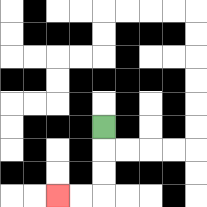{'start': '[4, 5]', 'end': '[2, 8]', 'path_directions': 'D,D,D,L,L', 'path_coordinates': '[[4, 5], [4, 6], [4, 7], [4, 8], [3, 8], [2, 8]]'}